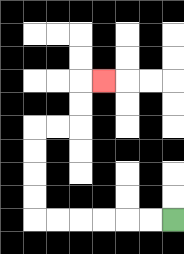{'start': '[7, 9]', 'end': '[4, 3]', 'path_directions': 'L,L,L,L,L,L,U,U,U,U,R,R,U,U,R', 'path_coordinates': '[[7, 9], [6, 9], [5, 9], [4, 9], [3, 9], [2, 9], [1, 9], [1, 8], [1, 7], [1, 6], [1, 5], [2, 5], [3, 5], [3, 4], [3, 3], [4, 3]]'}